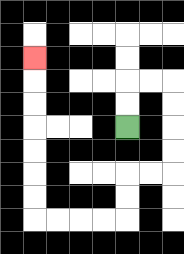{'start': '[5, 5]', 'end': '[1, 2]', 'path_directions': 'U,U,R,R,D,D,D,D,L,L,D,D,L,L,L,L,U,U,U,U,U,U,U', 'path_coordinates': '[[5, 5], [5, 4], [5, 3], [6, 3], [7, 3], [7, 4], [7, 5], [7, 6], [7, 7], [6, 7], [5, 7], [5, 8], [5, 9], [4, 9], [3, 9], [2, 9], [1, 9], [1, 8], [1, 7], [1, 6], [1, 5], [1, 4], [1, 3], [1, 2]]'}